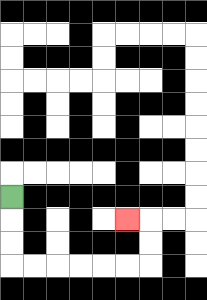{'start': '[0, 8]', 'end': '[5, 9]', 'path_directions': 'D,D,D,R,R,R,R,R,R,U,U,L', 'path_coordinates': '[[0, 8], [0, 9], [0, 10], [0, 11], [1, 11], [2, 11], [3, 11], [4, 11], [5, 11], [6, 11], [6, 10], [6, 9], [5, 9]]'}